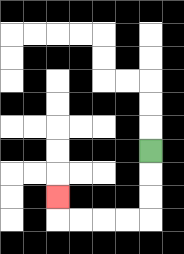{'start': '[6, 6]', 'end': '[2, 8]', 'path_directions': 'D,D,D,L,L,L,L,U', 'path_coordinates': '[[6, 6], [6, 7], [6, 8], [6, 9], [5, 9], [4, 9], [3, 9], [2, 9], [2, 8]]'}